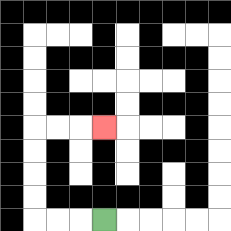{'start': '[4, 9]', 'end': '[4, 5]', 'path_directions': 'L,L,L,U,U,U,U,R,R,R', 'path_coordinates': '[[4, 9], [3, 9], [2, 9], [1, 9], [1, 8], [1, 7], [1, 6], [1, 5], [2, 5], [3, 5], [4, 5]]'}